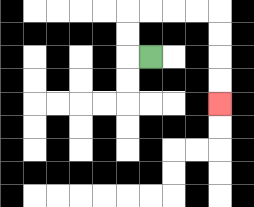{'start': '[6, 2]', 'end': '[9, 4]', 'path_directions': 'L,U,U,R,R,R,R,D,D,D,D', 'path_coordinates': '[[6, 2], [5, 2], [5, 1], [5, 0], [6, 0], [7, 0], [8, 0], [9, 0], [9, 1], [9, 2], [9, 3], [9, 4]]'}